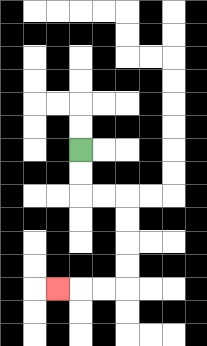{'start': '[3, 6]', 'end': '[2, 12]', 'path_directions': 'D,D,R,R,D,D,D,D,L,L,L', 'path_coordinates': '[[3, 6], [3, 7], [3, 8], [4, 8], [5, 8], [5, 9], [5, 10], [5, 11], [5, 12], [4, 12], [3, 12], [2, 12]]'}